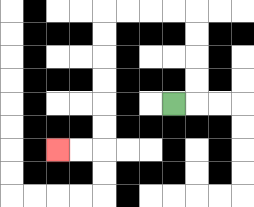{'start': '[7, 4]', 'end': '[2, 6]', 'path_directions': 'R,U,U,U,U,L,L,L,L,D,D,D,D,D,D,L,L', 'path_coordinates': '[[7, 4], [8, 4], [8, 3], [8, 2], [8, 1], [8, 0], [7, 0], [6, 0], [5, 0], [4, 0], [4, 1], [4, 2], [4, 3], [4, 4], [4, 5], [4, 6], [3, 6], [2, 6]]'}